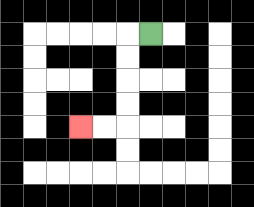{'start': '[6, 1]', 'end': '[3, 5]', 'path_directions': 'L,D,D,D,D,L,L', 'path_coordinates': '[[6, 1], [5, 1], [5, 2], [5, 3], [5, 4], [5, 5], [4, 5], [3, 5]]'}